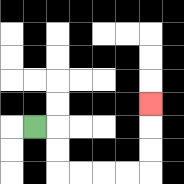{'start': '[1, 5]', 'end': '[6, 4]', 'path_directions': 'R,D,D,R,R,R,R,U,U,U', 'path_coordinates': '[[1, 5], [2, 5], [2, 6], [2, 7], [3, 7], [4, 7], [5, 7], [6, 7], [6, 6], [6, 5], [6, 4]]'}